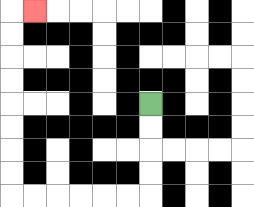{'start': '[6, 4]', 'end': '[1, 0]', 'path_directions': 'D,D,D,D,L,L,L,L,L,L,U,U,U,U,U,U,U,U,R', 'path_coordinates': '[[6, 4], [6, 5], [6, 6], [6, 7], [6, 8], [5, 8], [4, 8], [3, 8], [2, 8], [1, 8], [0, 8], [0, 7], [0, 6], [0, 5], [0, 4], [0, 3], [0, 2], [0, 1], [0, 0], [1, 0]]'}